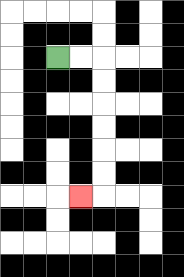{'start': '[2, 2]', 'end': '[3, 8]', 'path_directions': 'R,R,D,D,D,D,D,D,L', 'path_coordinates': '[[2, 2], [3, 2], [4, 2], [4, 3], [4, 4], [4, 5], [4, 6], [4, 7], [4, 8], [3, 8]]'}